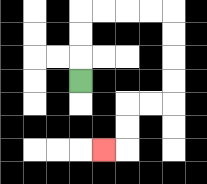{'start': '[3, 3]', 'end': '[4, 6]', 'path_directions': 'U,U,U,R,R,R,R,D,D,D,D,L,L,D,D,L', 'path_coordinates': '[[3, 3], [3, 2], [3, 1], [3, 0], [4, 0], [5, 0], [6, 0], [7, 0], [7, 1], [7, 2], [7, 3], [7, 4], [6, 4], [5, 4], [5, 5], [5, 6], [4, 6]]'}